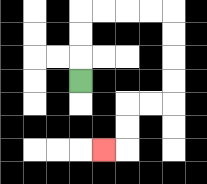{'start': '[3, 3]', 'end': '[4, 6]', 'path_directions': 'U,U,U,R,R,R,R,D,D,D,D,L,L,D,D,L', 'path_coordinates': '[[3, 3], [3, 2], [3, 1], [3, 0], [4, 0], [5, 0], [6, 0], [7, 0], [7, 1], [7, 2], [7, 3], [7, 4], [6, 4], [5, 4], [5, 5], [5, 6], [4, 6]]'}